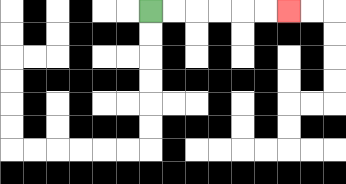{'start': '[6, 0]', 'end': '[12, 0]', 'path_directions': 'R,R,R,R,R,R', 'path_coordinates': '[[6, 0], [7, 0], [8, 0], [9, 0], [10, 0], [11, 0], [12, 0]]'}